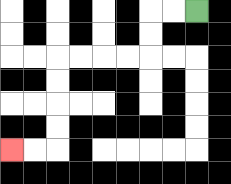{'start': '[8, 0]', 'end': '[0, 6]', 'path_directions': 'L,L,D,D,L,L,L,L,D,D,D,D,L,L', 'path_coordinates': '[[8, 0], [7, 0], [6, 0], [6, 1], [6, 2], [5, 2], [4, 2], [3, 2], [2, 2], [2, 3], [2, 4], [2, 5], [2, 6], [1, 6], [0, 6]]'}